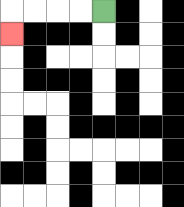{'start': '[4, 0]', 'end': '[0, 1]', 'path_directions': 'L,L,L,L,D', 'path_coordinates': '[[4, 0], [3, 0], [2, 0], [1, 0], [0, 0], [0, 1]]'}